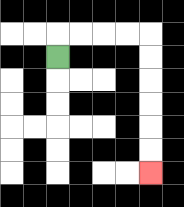{'start': '[2, 2]', 'end': '[6, 7]', 'path_directions': 'U,R,R,R,R,D,D,D,D,D,D', 'path_coordinates': '[[2, 2], [2, 1], [3, 1], [4, 1], [5, 1], [6, 1], [6, 2], [6, 3], [6, 4], [6, 5], [6, 6], [6, 7]]'}